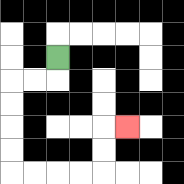{'start': '[2, 2]', 'end': '[5, 5]', 'path_directions': 'D,L,L,D,D,D,D,R,R,R,R,U,U,R', 'path_coordinates': '[[2, 2], [2, 3], [1, 3], [0, 3], [0, 4], [0, 5], [0, 6], [0, 7], [1, 7], [2, 7], [3, 7], [4, 7], [4, 6], [4, 5], [5, 5]]'}